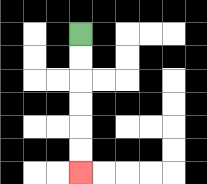{'start': '[3, 1]', 'end': '[3, 7]', 'path_directions': 'D,D,D,D,D,D', 'path_coordinates': '[[3, 1], [3, 2], [3, 3], [3, 4], [3, 5], [3, 6], [3, 7]]'}